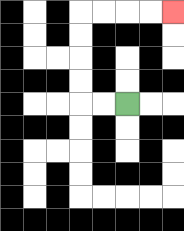{'start': '[5, 4]', 'end': '[7, 0]', 'path_directions': 'L,L,U,U,U,U,R,R,R,R', 'path_coordinates': '[[5, 4], [4, 4], [3, 4], [3, 3], [3, 2], [3, 1], [3, 0], [4, 0], [5, 0], [6, 0], [7, 0]]'}